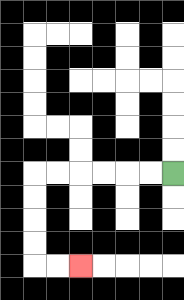{'start': '[7, 7]', 'end': '[3, 11]', 'path_directions': 'L,L,L,L,L,L,D,D,D,D,R,R', 'path_coordinates': '[[7, 7], [6, 7], [5, 7], [4, 7], [3, 7], [2, 7], [1, 7], [1, 8], [1, 9], [1, 10], [1, 11], [2, 11], [3, 11]]'}